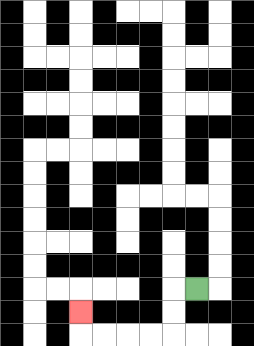{'start': '[8, 12]', 'end': '[3, 13]', 'path_directions': 'L,D,D,L,L,L,L,U', 'path_coordinates': '[[8, 12], [7, 12], [7, 13], [7, 14], [6, 14], [5, 14], [4, 14], [3, 14], [3, 13]]'}